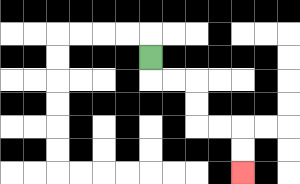{'start': '[6, 2]', 'end': '[10, 7]', 'path_directions': 'D,R,R,D,D,R,R,D,D', 'path_coordinates': '[[6, 2], [6, 3], [7, 3], [8, 3], [8, 4], [8, 5], [9, 5], [10, 5], [10, 6], [10, 7]]'}